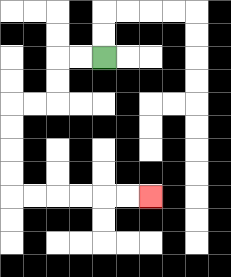{'start': '[4, 2]', 'end': '[6, 8]', 'path_directions': 'L,L,D,D,L,L,D,D,D,D,R,R,R,R,R,R', 'path_coordinates': '[[4, 2], [3, 2], [2, 2], [2, 3], [2, 4], [1, 4], [0, 4], [0, 5], [0, 6], [0, 7], [0, 8], [1, 8], [2, 8], [3, 8], [4, 8], [5, 8], [6, 8]]'}